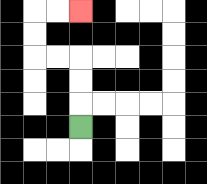{'start': '[3, 5]', 'end': '[3, 0]', 'path_directions': 'U,U,U,L,L,U,U,R,R', 'path_coordinates': '[[3, 5], [3, 4], [3, 3], [3, 2], [2, 2], [1, 2], [1, 1], [1, 0], [2, 0], [3, 0]]'}